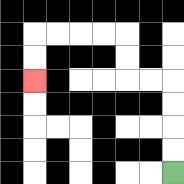{'start': '[7, 7]', 'end': '[1, 3]', 'path_directions': 'U,U,U,U,L,L,U,U,L,L,L,L,D,D', 'path_coordinates': '[[7, 7], [7, 6], [7, 5], [7, 4], [7, 3], [6, 3], [5, 3], [5, 2], [5, 1], [4, 1], [3, 1], [2, 1], [1, 1], [1, 2], [1, 3]]'}